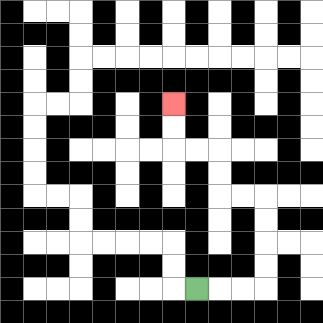{'start': '[8, 12]', 'end': '[7, 4]', 'path_directions': 'R,R,R,U,U,U,U,L,L,U,U,L,L,U,U', 'path_coordinates': '[[8, 12], [9, 12], [10, 12], [11, 12], [11, 11], [11, 10], [11, 9], [11, 8], [10, 8], [9, 8], [9, 7], [9, 6], [8, 6], [7, 6], [7, 5], [7, 4]]'}